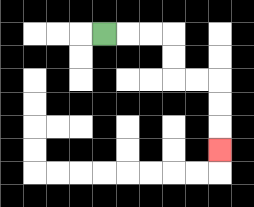{'start': '[4, 1]', 'end': '[9, 6]', 'path_directions': 'R,R,R,D,D,R,R,D,D,D', 'path_coordinates': '[[4, 1], [5, 1], [6, 1], [7, 1], [7, 2], [7, 3], [8, 3], [9, 3], [9, 4], [9, 5], [9, 6]]'}